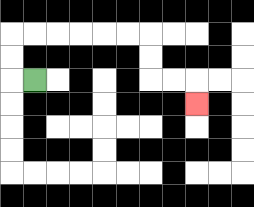{'start': '[1, 3]', 'end': '[8, 4]', 'path_directions': 'L,U,U,R,R,R,R,R,R,D,D,R,R,D', 'path_coordinates': '[[1, 3], [0, 3], [0, 2], [0, 1], [1, 1], [2, 1], [3, 1], [4, 1], [5, 1], [6, 1], [6, 2], [6, 3], [7, 3], [8, 3], [8, 4]]'}